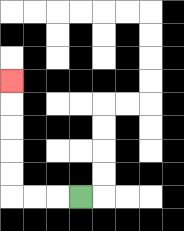{'start': '[3, 8]', 'end': '[0, 3]', 'path_directions': 'L,L,L,U,U,U,U,U', 'path_coordinates': '[[3, 8], [2, 8], [1, 8], [0, 8], [0, 7], [0, 6], [0, 5], [0, 4], [0, 3]]'}